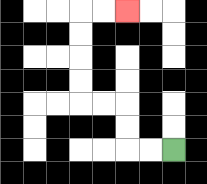{'start': '[7, 6]', 'end': '[5, 0]', 'path_directions': 'L,L,U,U,L,L,U,U,U,U,R,R', 'path_coordinates': '[[7, 6], [6, 6], [5, 6], [5, 5], [5, 4], [4, 4], [3, 4], [3, 3], [3, 2], [3, 1], [3, 0], [4, 0], [5, 0]]'}